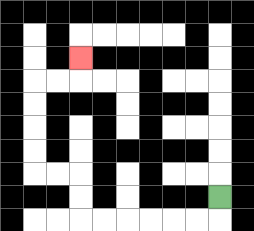{'start': '[9, 8]', 'end': '[3, 2]', 'path_directions': 'D,L,L,L,L,L,L,U,U,L,L,U,U,U,U,R,R,U', 'path_coordinates': '[[9, 8], [9, 9], [8, 9], [7, 9], [6, 9], [5, 9], [4, 9], [3, 9], [3, 8], [3, 7], [2, 7], [1, 7], [1, 6], [1, 5], [1, 4], [1, 3], [2, 3], [3, 3], [3, 2]]'}